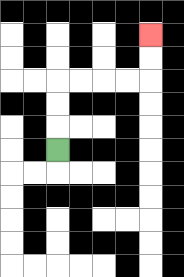{'start': '[2, 6]', 'end': '[6, 1]', 'path_directions': 'U,U,U,R,R,R,R,U,U', 'path_coordinates': '[[2, 6], [2, 5], [2, 4], [2, 3], [3, 3], [4, 3], [5, 3], [6, 3], [6, 2], [6, 1]]'}